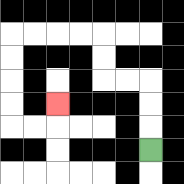{'start': '[6, 6]', 'end': '[2, 4]', 'path_directions': 'U,U,U,L,L,U,U,L,L,L,L,D,D,D,D,R,R,U', 'path_coordinates': '[[6, 6], [6, 5], [6, 4], [6, 3], [5, 3], [4, 3], [4, 2], [4, 1], [3, 1], [2, 1], [1, 1], [0, 1], [0, 2], [0, 3], [0, 4], [0, 5], [1, 5], [2, 5], [2, 4]]'}